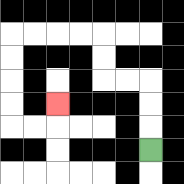{'start': '[6, 6]', 'end': '[2, 4]', 'path_directions': 'U,U,U,L,L,U,U,L,L,L,L,D,D,D,D,R,R,U', 'path_coordinates': '[[6, 6], [6, 5], [6, 4], [6, 3], [5, 3], [4, 3], [4, 2], [4, 1], [3, 1], [2, 1], [1, 1], [0, 1], [0, 2], [0, 3], [0, 4], [0, 5], [1, 5], [2, 5], [2, 4]]'}